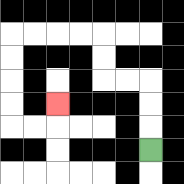{'start': '[6, 6]', 'end': '[2, 4]', 'path_directions': 'U,U,U,L,L,U,U,L,L,L,L,D,D,D,D,R,R,U', 'path_coordinates': '[[6, 6], [6, 5], [6, 4], [6, 3], [5, 3], [4, 3], [4, 2], [4, 1], [3, 1], [2, 1], [1, 1], [0, 1], [0, 2], [0, 3], [0, 4], [0, 5], [1, 5], [2, 5], [2, 4]]'}